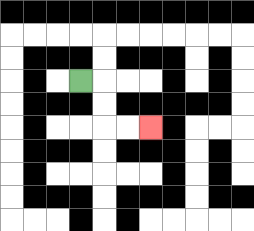{'start': '[3, 3]', 'end': '[6, 5]', 'path_directions': 'R,D,D,R,R', 'path_coordinates': '[[3, 3], [4, 3], [4, 4], [4, 5], [5, 5], [6, 5]]'}